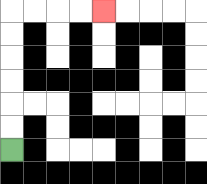{'start': '[0, 6]', 'end': '[4, 0]', 'path_directions': 'U,U,U,U,U,U,R,R,R,R', 'path_coordinates': '[[0, 6], [0, 5], [0, 4], [0, 3], [0, 2], [0, 1], [0, 0], [1, 0], [2, 0], [3, 0], [4, 0]]'}